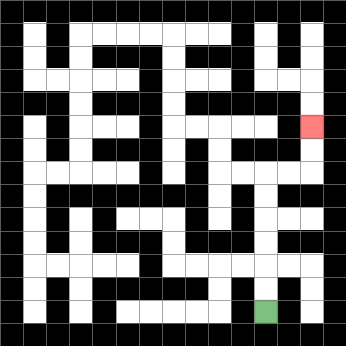{'start': '[11, 13]', 'end': '[13, 5]', 'path_directions': 'U,U,U,U,U,U,R,R,U,U', 'path_coordinates': '[[11, 13], [11, 12], [11, 11], [11, 10], [11, 9], [11, 8], [11, 7], [12, 7], [13, 7], [13, 6], [13, 5]]'}